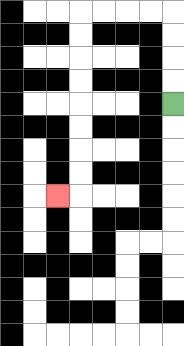{'start': '[7, 4]', 'end': '[2, 8]', 'path_directions': 'U,U,U,U,L,L,L,L,D,D,D,D,D,D,D,D,L', 'path_coordinates': '[[7, 4], [7, 3], [7, 2], [7, 1], [7, 0], [6, 0], [5, 0], [4, 0], [3, 0], [3, 1], [3, 2], [3, 3], [3, 4], [3, 5], [3, 6], [3, 7], [3, 8], [2, 8]]'}